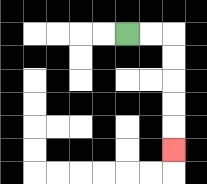{'start': '[5, 1]', 'end': '[7, 6]', 'path_directions': 'R,R,D,D,D,D,D', 'path_coordinates': '[[5, 1], [6, 1], [7, 1], [7, 2], [7, 3], [7, 4], [7, 5], [7, 6]]'}